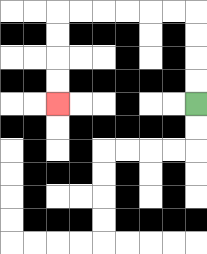{'start': '[8, 4]', 'end': '[2, 4]', 'path_directions': 'U,U,U,U,L,L,L,L,L,L,D,D,D,D', 'path_coordinates': '[[8, 4], [8, 3], [8, 2], [8, 1], [8, 0], [7, 0], [6, 0], [5, 0], [4, 0], [3, 0], [2, 0], [2, 1], [2, 2], [2, 3], [2, 4]]'}